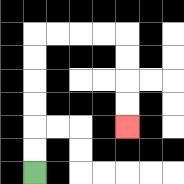{'start': '[1, 7]', 'end': '[5, 5]', 'path_directions': 'U,U,U,U,U,U,R,R,R,R,D,D,D,D', 'path_coordinates': '[[1, 7], [1, 6], [1, 5], [1, 4], [1, 3], [1, 2], [1, 1], [2, 1], [3, 1], [4, 1], [5, 1], [5, 2], [5, 3], [5, 4], [5, 5]]'}